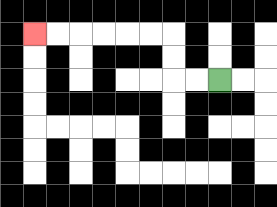{'start': '[9, 3]', 'end': '[1, 1]', 'path_directions': 'L,L,U,U,L,L,L,L,L,L', 'path_coordinates': '[[9, 3], [8, 3], [7, 3], [7, 2], [7, 1], [6, 1], [5, 1], [4, 1], [3, 1], [2, 1], [1, 1]]'}